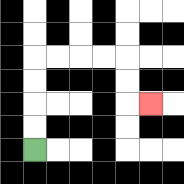{'start': '[1, 6]', 'end': '[6, 4]', 'path_directions': 'U,U,U,U,R,R,R,R,D,D,R', 'path_coordinates': '[[1, 6], [1, 5], [1, 4], [1, 3], [1, 2], [2, 2], [3, 2], [4, 2], [5, 2], [5, 3], [5, 4], [6, 4]]'}